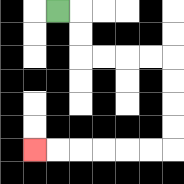{'start': '[2, 0]', 'end': '[1, 6]', 'path_directions': 'R,D,D,R,R,R,R,D,D,D,D,L,L,L,L,L,L', 'path_coordinates': '[[2, 0], [3, 0], [3, 1], [3, 2], [4, 2], [5, 2], [6, 2], [7, 2], [7, 3], [7, 4], [7, 5], [7, 6], [6, 6], [5, 6], [4, 6], [3, 6], [2, 6], [1, 6]]'}